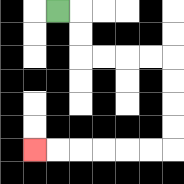{'start': '[2, 0]', 'end': '[1, 6]', 'path_directions': 'R,D,D,R,R,R,R,D,D,D,D,L,L,L,L,L,L', 'path_coordinates': '[[2, 0], [3, 0], [3, 1], [3, 2], [4, 2], [5, 2], [6, 2], [7, 2], [7, 3], [7, 4], [7, 5], [7, 6], [6, 6], [5, 6], [4, 6], [3, 6], [2, 6], [1, 6]]'}